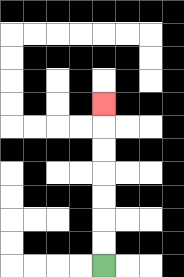{'start': '[4, 11]', 'end': '[4, 4]', 'path_directions': 'U,U,U,U,U,U,U', 'path_coordinates': '[[4, 11], [4, 10], [4, 9], [4, 8], [4, 7], [4, 6], [4, 5], [4, 4]]'}